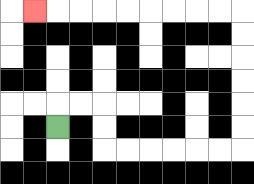{'start': '[2, 5]', 'end': '[1, 0]', 'path_directions': 'U,R,R,D,D,R,R,R,R,R,R,U,U,U,U,U,U,L,L,L,L,L,L,L,L,L', 'path_coordinates': '[[2, 5], [2, 4], [3, 4], [4, 4], [4, 5], [4, 6], [5, 6], [6, 6], [7, 6], [8, 6], [9, 6], [10, 6], [10, 5], [10, 4], [10, 3], [10, 2], [10, 1], [10, 0], [9, 0], [8, 0], [7, 0], [6, 0], [5, 0], [4, 0], [3, 0], [2, 0], [1, 0]]'}